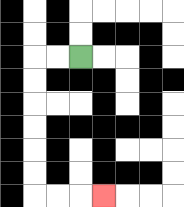{'start': '[3, 2]', 'end': '[4, 8]', 'path_directions': 'L,L,D,D,D,D,D,D,R,R,R', 'path_coordinates': '[[3, 2], [2, 2], [1, 2], [1, 3], [1, 4], [1, 5], [1, 6], [1, 7], [1, 8], [2, 8], [3, 8], [4, 8]]'}